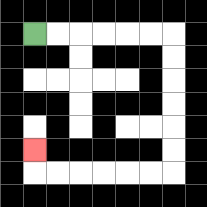{'start': '[1, 1]', 'end': '[1, 6]', 'path_directions': 'R,R,R,R,R,R,D,D,D,D,D,D,L,L,L,L,L,L,U', 'path_coordinates': '[[1, 1], [2, 1], [3, 1], [4, 1], [5, 1], [6, 1], [7, 1], [7, 2], [7, 3], [7, 4], [7, 5], [7, 6], [7, 7], [6, 7], [5, 7], [4, 7], [3, 7], [2, 7], [1, 7], [1, 6]]'}